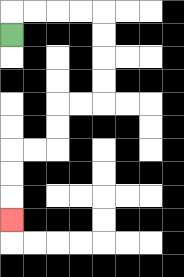{'start': '[0, 1]', 'end': '[0, 9]', 'path_directions': 'U,R,R,R,R,D,D,D,D,L,L,D,D,L,L,D,D,D', 'path_coordinates': '[[0, 1], [0, 0], [1, 0], [2, 0], [3, 0], [4, 0], [4, 1], [4, 2], [4, 3], [4, 4], [3, 4], [2, 4], [2, 5], [2, 6], [1, 6], [0, 6], [0, 7], [0, 8], [0, 9]]'}